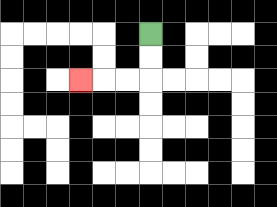{'start': '[6, 1]', 'end': '[3, 3]', 'path_directions': 'D,D,L,L,L', 'path_coordinates': '[[6, 1], [6, 2], [6, 3], [5, 3], [4, 3], [3, 3]]'}